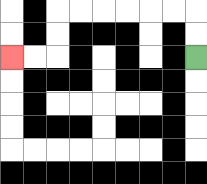{'start': '[8, 2]', 'end': '[0, 2]', 'path_directions': 'U,U,L,L,L,L,L,L,D,D,L,L', 'path_coordinates': '[[8, 2], [8, 1], [8, 0], [7, 0], [6, 0], [5, 0], [4, 0], [3, 0], [2, 0], [2, 1], [2, 2], [1, 2], [0, 2]]'}